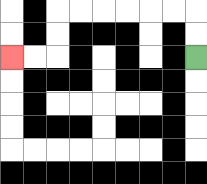{'start': '[8, 2]', 'end': '[0, 2]', 'path_directions': 'U,U,L,L,L,L,L,L,D,D,L,L', 'path_coordinates': '[[8, 2], [8, 1], [8, 0], [7, 0], [6, 0], [5, 0], [4, 0], [3, 0], [2, 0], [2, 1], [2, 2], [1, 2], [0, 2]]'}